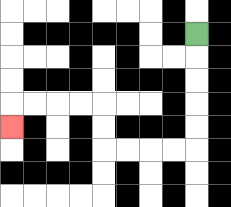{'start': '[8, 1]', 'end': '[0, 5]', 'path_directions': 'D,D,D,D,D,L,L,L,L,U,U,L,L,L,L,D', 'path_coordinates': '[[8, 1], [8, 2], [8, 3], [8, 4], [8, 5], [8, 6], [7, 6], [6, 6], [5, 6], [4, 6], [4, 5], [4, 4], [3, 4], [2, 4], [1, 4], [0, 4], [0, 5]]'}